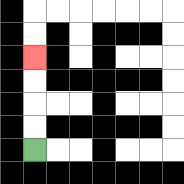{'start': '[1, 6]', 'end': '[1, 2]', 'path_directions': 'U,U,U,U', 'path_coordinates': '[[1, 6], [1, 5], [1, 4], [1, 3], [1, 2]]'}